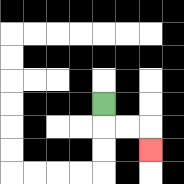{'start': '[4, 4]', 'end': '[6, 6]', 'path_directions': 'D,R,R,D', 'path_coordinates': '[[4, 4], [4, 5], [5, 5], [6, 5], [6, 6]]'}